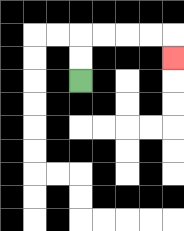{'start': '[3, 3]', 'end': '[7, 2]', 'path_directions': 'U,U,R,R,R,R,D', 'path_coordinates': '[[3, 3], [3, 2], [3, 1], [4, 1], [5, 1], [6, 1], [7, 1], [7, 2]]'}